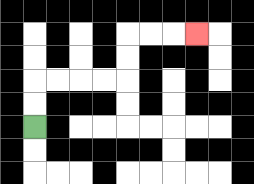{'start': '[1, 5]', 'end': '[8, 1]', 'path_directions': 'U,U,R,R,R,R,U,U,R,R,R', 'path_coordinates': '[[1, 5], [1, 4], [1, 3], [2, 3], [3, 3], [4, 3], [5, 3], [5, 2], [5, 1], [6, 1], [7, 1], [8, 1]]'}